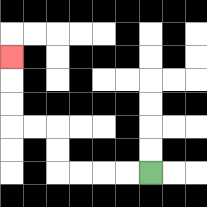{'start': '[6, 7]', 'end': '[0, 2]', 'path_directions': 'L,L,L,L,U,U,L,L,U,U,U', 'path_coordinates': '[[6, 7], [5, 7], [4, 7], [3, 7], [2, 7], [2, 6], [2, 5], [1, 5], [0, 5], [0, 4], [0, 3], [0, 2]]'}